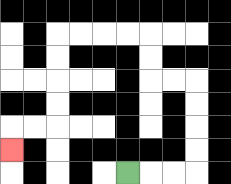{'start': '[5, 7]', 'end': '[0, 6]', 'path_directions': 'R,R,R,U,U,U,U,L,L,U,U,L,L,L,L,D,D,D,D,L,L,D', 'path_coordinates': '[[5, 7], [6, 7], [7, 7], [8, 7], [8, 6], [8, 5], [8, 4], [8, 3], [7, 3], [6, 3], [6, 2], [6, 1], [5, 1], [4, 1], [3, 1], [2, 1], [2, 2], [2, 3], [2, 4], [2, 5], [1, 5], [0, 5], [0, 6]]'}